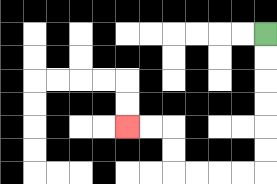{'start': '[11, 1]', 'end': '[5, 5]', 'path_directions': 'D,D,D,D,D,D,L,L,L,L,U,U,L,L', 'path_coordinates': '[[11, 1], [11, 2], [11, 3], [11, 4], [11, 5], [11, 6], [11, 7], [10, 7], [9, 7], [8, 7], [7, 7], [7, 6], [7, 5], [6, 5], [5, 5]]'}